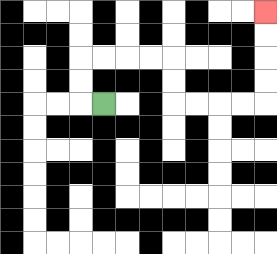{'start': '[4, 4]', 'end': '[11, 0]', 'path_directions': 'L,U,U,R,R,R,R,D,D,R,R,R,R,U,U,U,U', 'path_coordinates': '[[4, 4], [3, 4], [3, 3], [3, 2], [4, 2], [5, 2], [6, 2], [7, 2], [7, 3], [7, 4], [8, 4], [9, 4], [10, 4], [11, 4], [11, 3], [11, 2], [11, 1], [11, 0]]'}